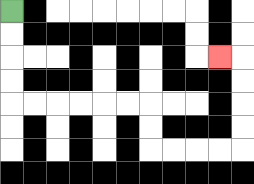{'start': '[0, 0]', 'end': '[9, 2]', 'path_directions': 'D,D,D,D,R,R,R,R,R,R,D,D,R,R,R,R,U,U,U,U,L', 'path_coordinates': '[[0, 0], [0, 1], [0, 2], [0, 3], [0, 4], [1, 4], [2, 4], [3, 4], [4, 4], [5, 4], [6, 4], [6, 5], [6, 6], [7, 6], [8, 6], [9, 6], [10, 6], [10, 5], [10, 4], [10, 3], [10, 2], [9, 2]]'}